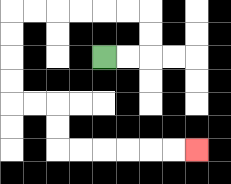{'start': '[4, 2]', 'end': '[8, 6]', 'path_directions': 'R,R,U,U,L,L,L,L,L,L,D,D,D,D,R,R,D,D,R,R,R,R,R,R', 'path_coordinates': '[[4, 2], [5, 2], [6, 2], [6, 1], [6, 0], [5, 0], [4, 0], [3, 0], [2, 0], [1, 0], [0, 0], [0, 1], [0, 2], [0, 3], [0, 4], [1, 4], [2, 4], [2, 5], [2, 6], [3, 6], [4, 6], [5, 6], [6, 6], [7, 6], [8, 6]]'}